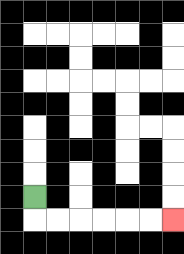{'start': '[1, 8]', 'end': '[7, 9]', 'path_directions': 'D,R,R,R,R,R,R', 'path_coordinates': '[[1, 8], [1, 9], [2, 9], [3, 9], [4, 9], [5, 9], [6, 9], [7, 9]]'}